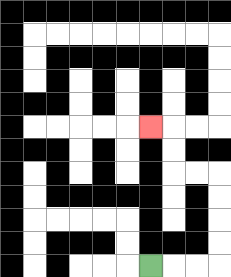{'start': '[6, 11]', 'end': '[6, 5]', 'path_directions': 'R,R,R,U,U,U,U,L,L,U,U,L', 'path_coordinates': '[[6, 11], [7, 11], [8, 11], [9, 11], [9, 10], [9, 9], [9, 8], [9, 7], [8, 7], [7, 7], [7, 6], [7, 5], [6, 5]]'}